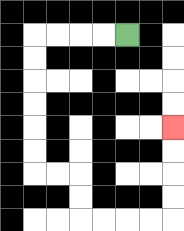{'start': '[5, 1]', 'end': '[7, 5]', 'path_directions': 'L,L,L,L,D,D,D,D,D,D,R,R,D,D,R,R,R,R,U,U,U,U', 'path_coordinates': '[[5, 1], [4, 1], [3, 1], [2, 1], [1, 1], [1, 2], [1, 3], [1, 4], [1, 5], [1, 6], [1, 7], [2, 7], [3, 7], [3, 8], [3, 9], [4, 9], [5, 9], [6, 9], [7, 9], [7, 8], [7, 7], [7, 6], [7, 5]]'}